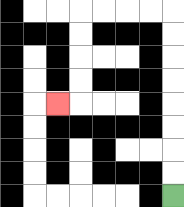{'start': '[7, 8]', 'end': '[2, 4]', 'path_directions': 'U,U,U,U,U,U,U,U,L,L,L,L,D,D,D,D,L', 'path_coordinates': '[[7, 8], [7, 7], [7, 6], [7, 5], [7, 4], [7, 3], [7, 2], [7, 1], [7, 0], [6, 0], [5, 0], [4, 0], [3, 0], [3, 1], [3, 2], [3, 3], [3, 4], [2, 4]]'}